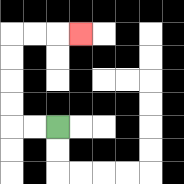{'start': '[2, 5]', 'end': '[3, 1]', 'path_directions': 'L,L,U,U,U,U,R,R,R', 'path_coordinates': '[[2, 5], [1, 5], [0, 5], [0, 4], [0, 3], [0, 2], [0, 1], [1, 1], [2, 1], [3, 1]]'}